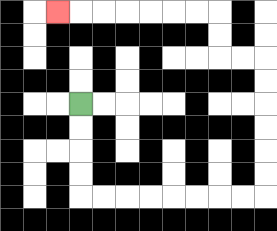{'start': '[3, 4]', 'end': '[2, 0]', 'path_directions': 'D,D,D,D,R,R,R,R,R,R,R,R,U,U,U,U,U,U,L,L,U,U,L,L,L,L,L,L,L', 'path_coordinates': '[[3, 4], [3, 5], [3, 6], [3, 7], [3, 8], [4, 8], [5, 8], [6, 8], [7, 8], [8, 8], [9, 8], [10, 8], [11, 8], [11, 7], [11, 6], [11, 5], [11, 4], [11, 3], [11, 2], [10, 2], [9, 2], [9, 1], [9, 0], [8, 0], [7, 0], [6, 0], [5, 0], [4, 0], [3, 0], [2, 0]]'}